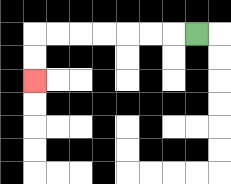{'start': '[8, 1]', 'end': '[1, 3]', 'path_directions': 'L,L,L,L,L,L,L,D,D', 'path_coordinates': '[[8, 1], [7, 1], [6, 1], [5, 1], [4, 1], [3, 1], [2, 1], [1, 1], [1, 2], [1, 3]]'}